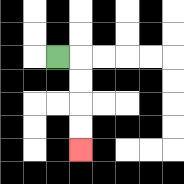{'start': '[2, 2]', 'end': '[3, 6]', 'path_directions': 'R,D,D,D,D', 'path_coordinates': '[[2, 2], [3, 2], [3, 3], [3, 4], [3, 5], [3, 6]]'}